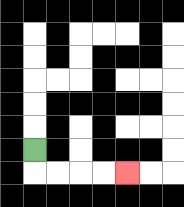{'start': '[1, 6]', 'end': '[5, 7]', 'path_directions': 'D,R,R,R,R', 'path_coordinates': '[[1, 6], [1, 7], [2, 7], [3, 7], [4, 7], [5, 7]]'}